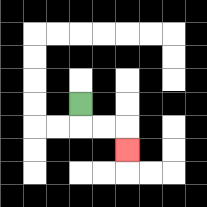{'start': '[3, 4]', 'end': '[5, 6]', 'path_directions': 'D,R,R,D', 'path_coordinates': '[[3, 4], [3, 5], [4, 5], [5, 5], [5, 6]]'}